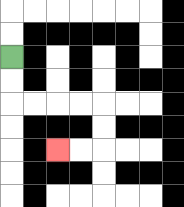{'start': '[0, 2]', 'end': '[2, 6]', 'path_directions': 'D,D,R,R,R,R,D,D,L,L', 'path_coordinates': '[[0, 2], [0, 3], [0, 4], [1, 4], [2, 4], [3, 4], [4, 4], [4, 5], [4, 6], [3, 6], [2, 6]]'}